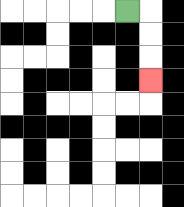{'start': '[5, 0]', 'end': '[6, 3]', 'path_directions': 'R,D,D,D', 'path_coordinates': '[[5, 0], [6, 0], [6, 1], [6, 2], [6, 3]]'}